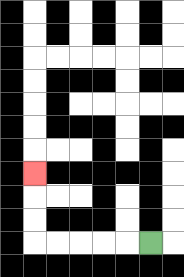{'start': '[6, 10]', 'end': '[1, 7]', 'path_directions': 'L,L,L,L,L,U,U,U', 'path_coordinates': '[[6, 10], [5, 10], [4, 10], [3, 10], [2, 10], [1, 10], [1, 9], [1, 8], [1, 7]]'}